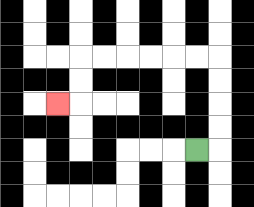{'start': '[8, 6]', 'end': '[2, 4]', 'path_directions': 'R,U,U,U,U,L,L,L,L,L,L,D,D,L', 'path_coordinates': '[[8, 6], [9, 6], [9, 5], [9, 4], [9, 3], [9, 2], [8, 2], [7, 2], [6, 2], [5, 2], [4, 2], [3, 2], [3, 3], [3, 4], [2, 4]]'}